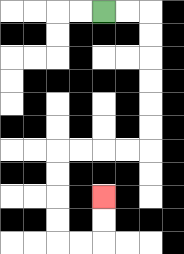{'start': '[4, 0]', 'end': '[4, 8]', 'path_directions': 'R,R,D,D,D,D,D,D,L,L,L,L,D,D,D,D,R,R,U,U', 'path_coordinates': '[[4, 0], [5, 0], [6, 0], [6, 1], [6, 2], [6, 3], [6, 4], [6, 5], [6, 6], [5, 6], [4, 6], [3, 6], [2, 6], [2, 7], [2, 8], [2, 9], [2, 10], [3, 10], [4, 10], [4, 9], [4, 8]]'}